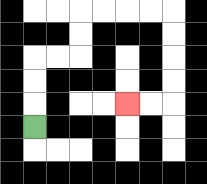{'start': '[1, 5]', 'end': '[5, 4]', 'path_directions': 'U,U,U,R,R,U,U,R,R,R,R,D,D,D,D,L,L', 'path_coordinates': '[[1, 5], [1, 4], [1, 3], [1, 2], [2, 2], [3, 2], [3, 1], [3, 0], [4, 0], [5, 0], [6, 0], [7, 0], [7, 1], [7, 2], [7, 3], [7, 4], [6, 4], [5, 4]]'}